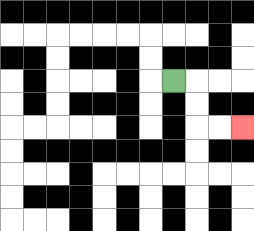{'start': '[7, 3]', 'end': '[10, 5]', 'path_directions': 'R,D,D,R,R', 'path_coordinates': '[[7, 3], [8, 3], [8, 4], [8, 5], [9, 5], [10, 5]]'}